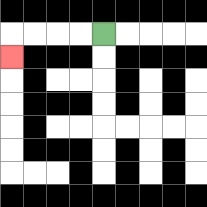{'start': '[4, 1]', 'end': '[0, 2]', 'path_directions': 'L,L,L,L,D', 'path_coordinates': '[[4, 1], [3, 1], [2, 1], [1, 1], [0, 1], [0, 2]]'}